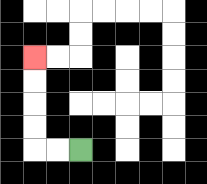{'start': '[3, 6]', 'end': '[1, 2]', 'path_directions': 'L,L,U,U,U,U', 'path_coordinates': '[[3, 6], [2, 6], [1, 6], [1, 5], [1, 4], [1, 3], [1, 2]]'}